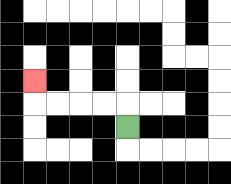{'start': '[5, 5]', 'end': '[1, 3]', 'path_directions': 'U,L,L,L,L,U', 'path_coordinates': '[[5, 5], [5, 4], [4, 4], [3, 4], [2, 4], [1, 4], [1, 3]]'}